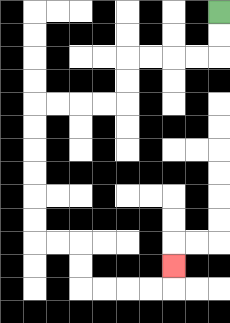{'start': '[9, 0]', 'end': '[7, 11]', 'path_directions': 'D,D,L,L,L,L,D,D,L,L,L,L,D,D,D,D,D,D,R,R,D,D,R,R,R,R,U', 'path_coordinates': '[[9, 0], [9, 1], [9, 2], [8, 2], [7, 2], [6, 2], [5, 2], [5, 3], [5, 4], [4, 4], [3, 4], [2, 4], [1, 4], [1, 5], [1, 6], [1, 7], [1, 8], [1, 9], [1, 10], [2, 10], [3, 10], [3, 11], [3, 12], [4, 12], [5, 12], [6, 12], [7, 12], [7, 11]]'}